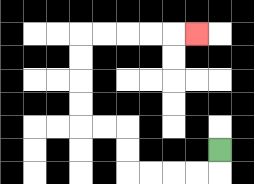{'start': '[9, 6]', 'end': '[8, 1]', 'path_directions': 'D,L,L,L,L,U,U,L,L,U,U,U,U,R,R,R,R,R', 'path_coordinates': '[[9, 6], [9, 7], [8, 7], [7, 7], [6, 7], [5, 7], [5, 6], [5, 5], [4, 5], [3, 5], [3, 4], [3, 3], [3, 2], [3, 1], [4, 1], [5, 1], [6, 1], [7, 1], [8, 1]]'}